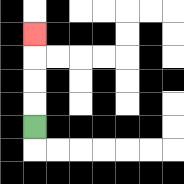{'start': '[1, 5]', 'end': '[1, 1]', 'path_directions': 'U,U,U,U', 'path_coordinates': '[[1, 5], [1, 4], [1, 3], [1, 2], [1, 1]]'}